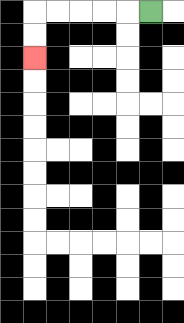{'start': '[6, 0]', 'end': '[1, 2]', 'path_directions': 'L,L,L,L,L,D,D', 'path_coordinates': '[[6, 0], [5, 0], [4, 0], [3, 0], [2, 0], [1, 0], [1, 1], [1, 2]]'}